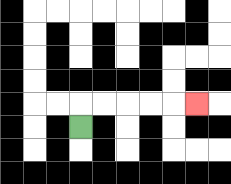{'start': '[3, 5]', 'end': '[8, 4]', 'path_directions': 'U,R,R,R,R,R', 'path_coordinates': '[[3, 5], [3, 4], [4, 4], [5, 4], [6, 4], [7, 4], [8, 4]]'}